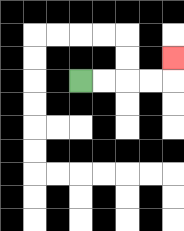{'start': '[3, 3]', 'end': '[7, 2]', 'path_directions': 'R,R,R,R,U', 'path_coordinates': '[[3, 3], [4, 3], [5, 3], [6, 3], [7, 3], [7, 2]]'}